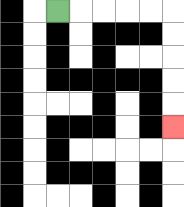{'start': '[2, 0]', 'end': '[7, 5]', 'path_directions': 'R,R,R,R,R,D,D,D,D,D', 'path_coordinates': '[[2, 0], [3, 0], [4, 0], [5, 0], [6, 0], [7, 0], [7, 1], [7, 2], [7, 3], [7, 4], [7, 5]]'}